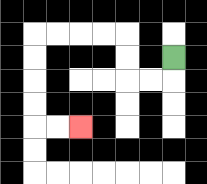{'start': '[7, 2]', 'end': '[3, 5]', 'path_directions': 'D,L,L,U,U,L,L,L,L,D,D,D,D,R,R', 'path_coordinates': '[[7, 2], [7, 3], [6, 3], [5, 3], [5, 2], [5, 1], [4, 1], [3, 1], [2, 1], [1, 1], [1, 2], [1, 3], [1, 4], [1, 5], [2, 5], [3, 5]]'}